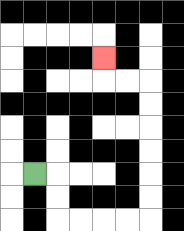{'start': '[1, 7]', 'end': '[4, 2]', 'path_directions': 'R,D,D,R,R,R,R,U,U,U,U,U,U,L,L,U', 'path_coordinates': '[[1, 7], [2, 7], [2, 8], [2, 9], [3, 9], [4, 9], [5, 9], [6, 9], [6, 8], [6, 7], [6, 6], [6, 5], [6, 4], [6, 3], [5, 3], [4, 3], [4, 2]]'}